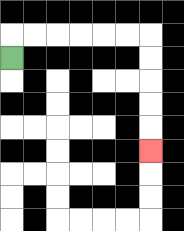{'start': '[0, 2]', 'end': '[6, 6]', 'path_directions': 'U,R,R,R,R,R,R,D,D,D,D,D', 'path_coordinates': '[[0, 2], [0, 1], [1, 1], [2, 1], [3, 1], [4, 1], [5, 1], [6, 1], [6, 2], [6, 3], [6, 4], [6, 5], [6, 6]]'}